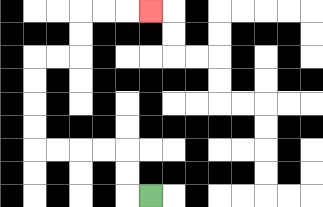{'start': '[6, 8]', 'end': '[6, 0]', 'path_directions': 'L,U,U,L,L,L,L,U,U,U,U,R,R,U,U,R,R,R', 'path_coordinates': '[[6, 8], [5, 8], [5, 7], [5, 6], [4, 6], [3, 6], [2, 6], [1, 6], [1, 5], [1, 4], [1, 3], [1, 2], [2, 2], [3, 2], [3, 1], [3, 0], [4, 0], [5, 0], [6, 0]]'}